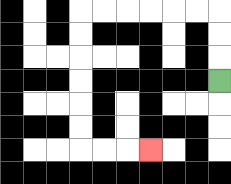{'start': '[9, 3]', 'end': '[6, 6]', 'path_directions': 'U,U,U,L,L,L,L,L,L,D,D,D,D,D,D,R,R,R', 'path_coordinates': '[[9, 3], [9, 2], [9, 1], [9, 0], [8, 0], [7, 0], [6, 0], [5, 0], [4, 0], [3, 0], [3, 1], [3, 2], [3, 3], [3, 4], [3, 5], [3, 6], [4, 6], [5, 6], [6, 6]]'}